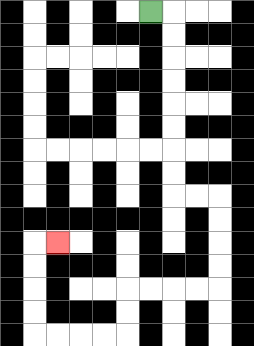{'start': '[6, 0]', 'end': '[2, 10]', 'path_directions': 'R,D,D,D,D,D,D,D,D,R,R,D,D,D,D,L,L,L,L,D,D,L,L,L,L,U,U,U,U,R', 'path_coordinates': '[[6, 0], [7, 0], [7, 1], [7, 2], [7, 3], [7, 4], [7, 5], [7, 6], [7, 7], [7, 8], [8, 8], [9, 8], [9, 9], [9, 10], [9, 11], [9, 12], [8, 12], [7, 12], [6, 12], [5, 12], [5, 13], [5, 14], [4, 14], [3, 14], [2, 14], [1, 14], [1, 13], [1, 12], [1, 11], [1, 10], [2, 10]]'}